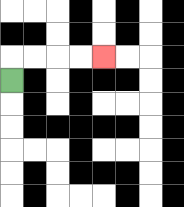{'start': '[0, 3]', 'end': '[4, 2]', 'path_directions': 'U,R,R,R,R', 'path_coordinates': '[[0, 3], [0, 2], [1, 2], [2, 2], [3, 2], [4, 2]]'}